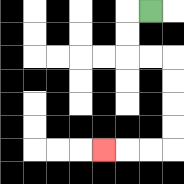{'start': '[6, 0]', 'end': '[4, 6]', 'path_directions': 'L,D,D,R,R,D,D,D,D,L,L,L', 'path_coordinates': '[[6, 0], [5, 0], [5, 1], [5, 2], [6, 2], [7, 2], [7, 3], [7, 4], [7, 5], [7, 6], [6, 6], [5, 6], [4, 6]]'}